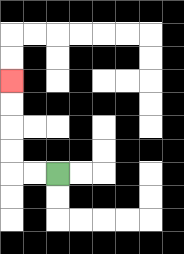{'start': '[2, 7]', 'end': '[0, 3]', 'path_directions': 'L,L,U,U,U,U', 'path_coordinates': '[[2, 7], [1, 7], [0, 7], [0, 6], [0, 5], [0, 4], [0, 3]]'}